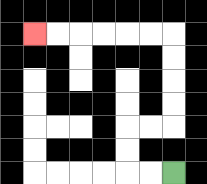{'start': '[7, 7]', 'end': '[1, 1]', 'path_directions': 'L,L,U,U,R,R,U,U,U,U,L,L,L,L,L,L', 'path_coordinates': '[[7, 7], [6, 7], [5, 7], [5, 6], [5, 5], [6, 5], [7, 5], [7, 4], [7, 3], [7, 2], [7, 1], [6, 1], [5, 1], [4, 1], [3, 1], [2, 1], [1, 1]]'}